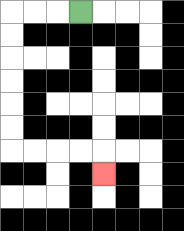{'start': '[3, 0]', 'end': '[4, 7]', 'path_directions': 'L,L,L,D,D,D,D,D,D,R,R,R,R,D', 'path_coordinates': '[[3, 0], [2, 0], [1, 0], [0, 0], [0, 1], [0, 2], [0, 3], [0, 4], [0, 5], [0, 6], [1, 6], [2, 6], [3, 6], [4, 6], [4, 7]]'}